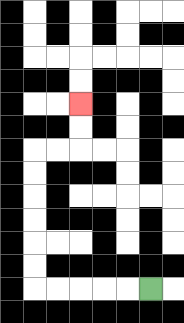{'start': '[6, 12]', 'end': '[3, 4]', 'path_directions': 'L,L,L,L,L,U,U,U,U,U,U,R,R,U,U', 'path_coordinates': '[[6, 12], [5, 12], [4, 12], [3, 12], [2, 12], [1, 12], [1, 11], [1, 10], [1, 9], [1, 8], [1, 7], [1, 6], [2, 6], [3, 6], [3, 5], [3, 4]]'}